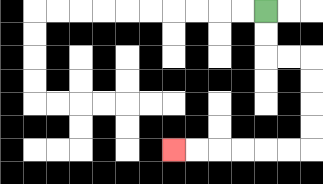{'start': '[11, 0]', 'end': '[7, 6]', 'path_directions': 'D,D,R,R,D,D,D,D,L,L,L,L,L,L', 'path_coordinates': '[[11, 0], [11, 1], [11, 2], [12, 2], [13, 2], [13, 3], [13, 4], [13, 5], [13, 6], [12, 6], [11, 6], [10, 6], [9, 6], [8, 6], [7, 6]]'}